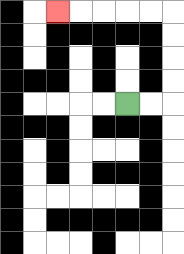{'start': '[5, 4]', 'end': '[2, 0]', 'path_directions': 'R,R,U,U,U,U,L,L,L,L,L', 'path_coordinates': '[[5, 4], [6, 4], [7, 4], [7, 3], [7, 2], [7, 1], [7, 0], [6, 0], [5, 0], [4, 0], [3, 0], [2, 0]]'}